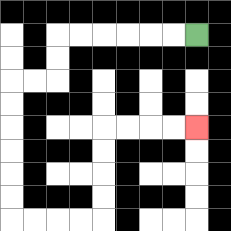{'start': '[8, 1]', 'end': '[8, 5]', 'path_directions': 'L,L,L,L,L,L,D,D,L,L,D,D,D,D,D,D,R,R,R,R,U,U,U,U,R,R,R,R', 'path_coordinates': '[[8, 1], [7, 1], [6, 1], [5, 1], [4, 1], [3, 1], [2, 1], [2, 2], [2, 3], [1, 3], [0, 3], [0, 4], [0, 5], [0, 6], [0, 7], [0, 8], [0, 9], [1, 9], [2, 9], [3, 9], [4, 9], [4, 8], [4, 7], [4, 6], [4, 5], [5, 5], [6, 5], [7, 5], [8, 5]]'}